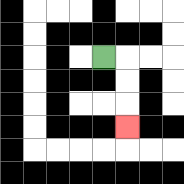{'start': '[4, 2]', 'end': '[5, 5]', 'path_directions': 'R,D,D,D', 'path_coordinates': '[[4, 2], [5, 2], [5, 3], [5, 4], [5, 5]]'}